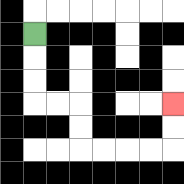{'start': '[1, 1]', 'end': '[7, 4]', 'path_directions': 'D,D,D,R,R,D,D,R,R,R,R,U,U', 'path_coordinates': '[[1, 1], [1, 2], [1, 3], [1, 4], [2, 4], [3, 4], [3, 5], [3, 6], [4, 6], [5, 6], [6, 6], [7, 6], [7, 5], [7, 4]]'}